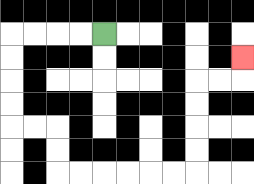{'start': '[4, 1]', 'end': '[10, 2]', 'path_directions': 'L,L,L,L,D,D,D,D,R,R,D,D,R,R,R,R,R,R,U,U,U,U,R,R,U', 'path_coordinates': '[[4, 1], [3, 1], [2, 1], [1, 1], [0, 1], [0, 2], [0, 3], [0, 4], [0, 5], [1, 5], [2, 5], [2, 6], [2, 7], [3, 7], [4, 7], [5, 7], [6, 7], [7, 7], [8, 7], [8, 6], [8, 5], [8, 4], [8, 3], [9, 3], [10, 3], [10, 2]]'}